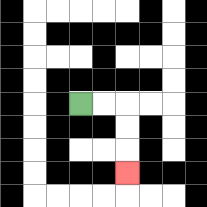{'start': '[3, 4]', 'end': '[5, 7]', 'path_directions': 'R,R,D,D,D', 'path_coordinates': '[[3, 4], [4, 4], [5, 4], [5, 5], [5, 6], [5, 7]]'}